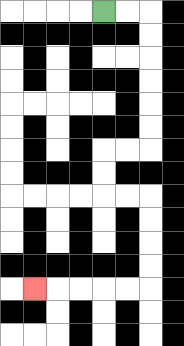{'start': '[4, 0]', 'end': '[1, 12]', 'path_directions': 'R,R,D,D,D,D,D,D,L,L,D,D,R,R,D,D,D,D,L,L,L,L,L', 'path_coordinates': '[[4, 0], [5, 0], [6, 0], [6, 1], [6, 2], [6, 3], [6, 4], [6, 5], [6, 6], [5, 6], [4, 6], [4, 7], [4, 8], [5, 8], [6, 8], [6, 9], [6, 10], [6, 11], [6, 12], [5, 12], [4, 12], [3, 12], [2, 12], [1, 12]]'}